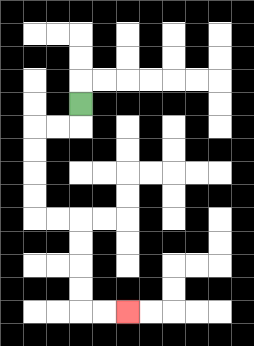{'start': '[3, 4]', 'end': '[5, 13]', 'path_directions': 'D,L,L,D,D,D,D,R,R,D,D,D,D,R,R', 'path_coordinates': '[[3, 4], [3, 5], [2, 5], [1, 5], [1, 6], [1, 7], [1, 8], [1, 9], [2, 9], [3, 9], [3, 10], [3, 11], [3, 12], [3, 13], [4, 13], [5, 13]]'}